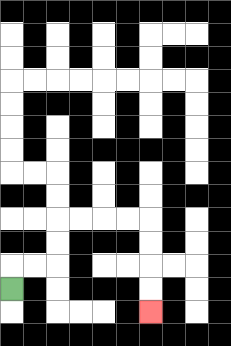{'start': '[0, 12]', 'end': '[6, 13]', 'path_directions': 'U,R,R,U,U,R,R,R,R,D,D,D,D', 'path_coordinates': '[[0, 12], [0, 11], [1, 11], [2, 11], [2, 10], [2, 9], [3, 9], [4, 9], [5, 9], [6, 9], [6, 10], [6, 11], [6, 12], [6, 13]]'}